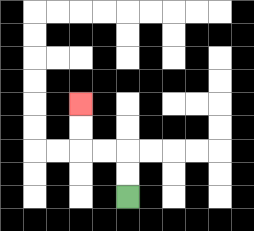{'start': '[5, 8]', 'end': '[3, 4]', 'path_directions': 'U,U,L,L,U,U', 'path_coordinates': '[[5, 8], [5, 7], [5, 6], [4, 6], [3, 6], [3, 5], [3, 4]]'}